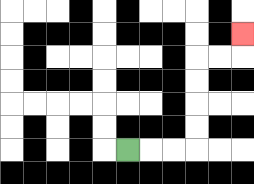{'start': '[5, 6]', 'end': '[10, 1]', 'path_directions': 'R,R,R,U,U,U,U,R,R,U', 'path_coordinates': '[[5, 6], [6, 6], [7, 6], [8, 6], [8, 5], [8, 4], [8, 3], [8, 2], [9, 2], [10, 2], [10, 1]]'}